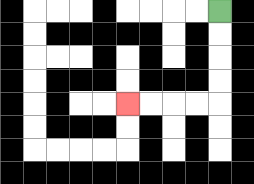{'start': '[9, 0]', 'end': '[5, 4]', 'path_directions': 'D,D,D,D,L,L,L,L', 'path_coordinates': '[[9, 0], [9, 1], [9, 2], [9, 3], [9, 4], [8, 4], [7, 4], [6, 4], [5, 4]]'}